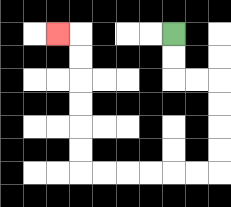{'start': '[7, 1]', 'end': '[2, 1]', 'path_directions': 'D,D,R,R,D,D,D,D,L,L,L,L,L,L,U,U,U,U,U,U,L', 'path_coordinates': '[[7, 1], [7, 2], [7, 3], [8, 3], [9, 3], [9, 4], [9, 5], [9, 6], [9, 7], [8, 7], [7, 7], [6, 7], [5, 7], [4, 7], [3, 7], [3, 6], [3, 5], [3, 4], [3, 3], [3, 2], [3, 1], [2, 1]]'}